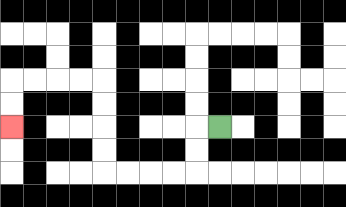{'start': '[9, 5]', 'end': '[0, 5]', 'path_directions': 'L,D,D,L,L,L,L,U,U,U,U,L,L,L,L,D,D', 'path_coordinates': '[[9, 5], [8, 5], [8, 6], [8, 7], [7, 7], [6, 7], [5, 7], [4, 7], [4, 6], [4, 5], [4, 4], [4, 3], [3, 3], [2, 3], [1, 3], [0, 3], [0, 4], [0, 5]]'}